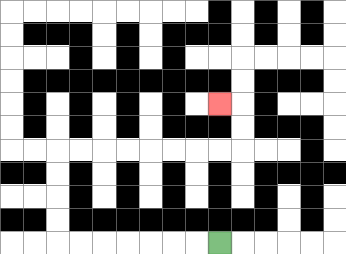{'start': '[9, 10]', 'end': '[9, 4]', 'path_directions': 'L,L,L,L,L,L,L,U,U,U,U,R,R,R,R,R,R,R,R,U,U,L', 'path_coordinates': '[[9, 10], [8, 10], [7, 10], [6, 10], [5, 10], [4, 10], [3, 10], [2, 10], [2, 9], [2, 8], [2, 7], [2, 6], [3, 6], [4, 6], [5, 6], [6, 6], [7, 6], [8, 6], [9, 6], [10, 6], [10, 5], [10, 4], [9, 4]]'}